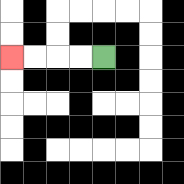{'start': '[4, 2]', 'end': '[0, 2]', 'path_directions': 'L,L,L,L', 'path_coordinates': '[[4, 2], [3, 2], [2, 2], [1, 2], [0, 2]]'}